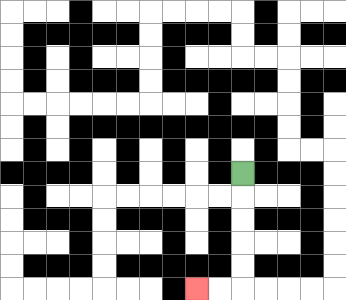{'start': '[10, 7]', 'end': '[8, 12]', 'path_directions': 'D,D,D,D,D,L,L', 'path_coordinates': '[[10, 7], [10, 8], [10, 9], [10, 10], [10, 11], [10, 12], [9, 12], [8, 12]]'}